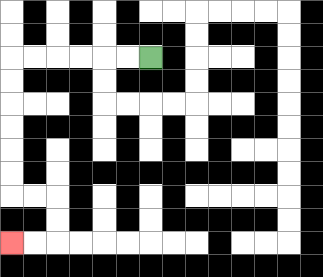{'start': '[6, 2]', 'end': '[0, 10]', 'path_directions': 'L,L,L,L,L,L,D,D,D,D,D,D,R,R,D,D,L,L', 'path_coordinates': '[[6, 2], [5, 2], [4, 2], [3, 2], [2, 2], [1, 2], [0, 2], [0, 3], [0, 4], [0, 5], [0, 6], [0, 7], [0, 8], [1, 8], [2, 8], [2, 9], [2, 10], [1, 10], [0, 10]]'}